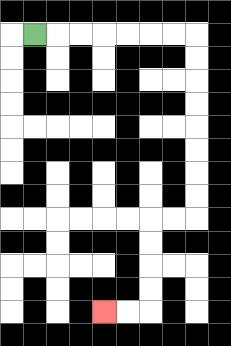{'start': '[1, 1]', 'end': '[4, 13]', 'path_directions': 'R,R,R,R,R,R,R,D,D,D,D,D,D,D,D,L,L,D,D,D,D,L,L', 'path_coordinates': '[[1, 1], [2, 1], [3, 1], [4, 1], [5, 1], [6, 1], [7, 1], [8, 1], [8, 2], [8, 3], [8, 4], [8, 5], [8, 6], [8, 7], [8, 8], [8, 9], [7, 9], [6, 9], [6, 10], [6, 11], [6, 12], [6, 13], [5, 13], [4, 13]]'}